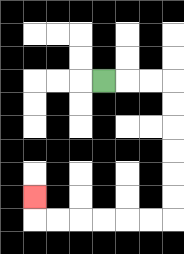{'start': '[4, 3]', 'end': '[1, 8]', 'path_directions': 'R,R,R,D,D,D,D,D,D,L,L,L,L,L,L,U', 'path_coordinates': '[[4, 3], [5, 3], [6, 3], [7, 3], [7, 4], [7, 5], [7, 6], [7, 7], [7, 8], [7, 9], [6, 9], [5, 9], [4, 9], [3, 9], [2, 9], [1, 9], [1, 8]]'}